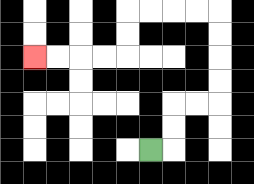{'start': '[6, 6]', 'end': '[1, 2]', 'path_directions': 'R,U,U,R,R,U,U,U,U,L,L,L,L,D,D,L,L,L,L', 'path_coordinates': '[[6, 6], [7, 6], [7, 5], [7, 4], [8, 4], [9, 4], [9, 3], [9, 2], [9, 1], [9, 0], [8, 0], [7, 0], [6, 0], [5, 0], [5, 1], [5, 2], [4, 2], [3, 2], [2, 2], [1, 2]]'}